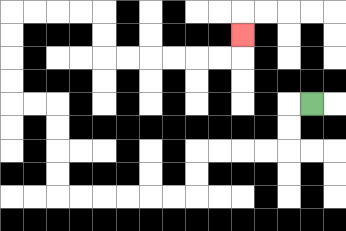{'start': '[13, 4]', 'end': '[10, 1]', 'path_directions': 'L,D,D,L,L,L,L,D,D,L,L,L,L,L,L,U,U,U,U,L,L,U,U,U,U,R,R,R,R,D,D,R,R,R,R,R,R,U', 'path_coordinates': '[[13, 4], [12, 4], [12, 5], [12, 6], [11, 6], [10, 6], [9, 6], [8, 6], [8, 7], [8, 8], [7, 8], [6, 8], [5, 8], [4, 8], [3, 8], [2, 8], [2, 7], [2, 6], [2, 5], [2, 4], [1, 4], [0, 4], [0, 3], [0, 2], [0, 1], [0, 0], [1, 0], [2, 0], [3, 0], [4, 0], [4, 1], [4, 2], [5, 2], [6, 2], [7, 2], [8, 2], [9, 2], [10, 2], [10, 1]]'}